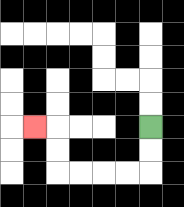{'start': '[6, 5]', 'end': '[1, 5]', 'path_directions': 'D,D,L,L,L,L,U,U,L', 'path_coordinates': '[[6, 5], [6, 6], [6, 7], [5, 7], [4, 7], [3, 7], [2, 7], [2, 6], [2, 5], [1, 5]]'}